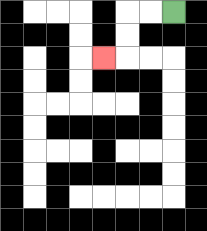{'start': '[7, 0]', 'end': '[4, 2]', 'path_directions': 'L,L,D,D,L', 'path_coordinates': '[[7, 0], [6, 0], [5, 0], [5, 1], [5, 2], [4, 2]]'}